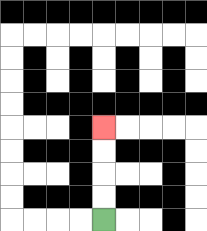{'start': '[4, 9]', 'end': '[4, 5]', 'path_directions': 'U,U,U,U', 'path_coordinates': '[[4, 9], [4, 8], [4, 7], [4, 6], [4, 5]]'}